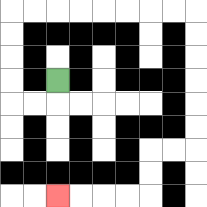{'start': '[2, 3]', 'end': '[2, 8]', 'path_directions': 'D,L,L,U,U,U,U,R,R,R,R,R,R,R,R,D,D,D,D,D,D,L,L,D,D,L,L,L,L', 'path_coordinates': '[[2, 3], [2, 4], [1, 4], [0, 4], [0, 3], [0, 2], [0, 1], [0, 0], [1, 0], [2, 0], [3, 0], [4, 0], [5, 0], [6, 0], [7, 0], [8, 0], [8, 1], [8, 2], [8, 3], [8, 4], [8, 5], [8, 6], [7, 6], [6, 6], [6, 7], [6, 8], [5, 8], [4, 8], [3, 8], [2, 8]]'}